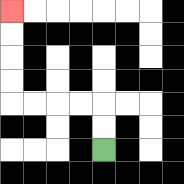{'start': '[4, 6]', 'end': '[0, 0]', 'path_directions': 'U,U,L,L,L,L,U,U,U,U', 'path_coordinates': '[[4, 6], [4, 5], [4, 4], [3, 4], [2, 4], [1, 4], [0, 4], [0, 3], [0, 2], [0, 1], [0, 0]]'}